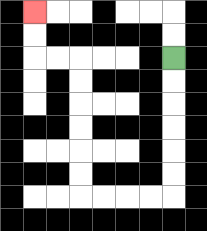{'start': '[7, 2]', 'end': '[1, 0]', 'path_directions': 'D,D,D,D,D,D,L,L,L,L,U,U,U,U,U,U,L,L,U,U', 'path_coordinates': '[[7, 2], [7, 3], [7, 4], [7, 5], [7, 6], [7, 7], [7, 8], [6, 8], [5, 8], [4, 8], [3, 8], [3, 7], [3, 6], [3, 5], [3, 4], [3, 3], [3, 2], [2, 2], [1, 2], [1, 1], [1, 0]]'}